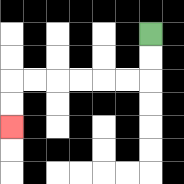{'start': '[6, 1]', 'end': '[0, 5]', 'path_directions': 'D,D,L,L,L,L,L,L,D,D', 'path_coordinates': '[[6, 1], [6, 2], [6, 3], [5, 3], [4, 3], [3, 3], [2, 3], [1, 3], [0, 3], [0, 4], [0, 5]]'}